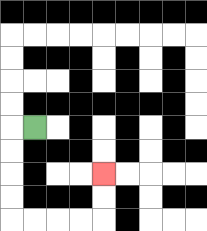{'start': '[1, 5]', 'end': '[4, 7]', 'path_directions': 'L,D,D,D,D,R,R,R,R,U,U', 'path_coordinates': '[[1, 5], [0, 5], [0, 6], [0, 7], [0, 8], [0, 9], [1, 9], [2, 9], [3, 9], [4, 9], [4, 8], [4, 7]]'}